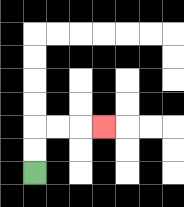{'start': '[1, 7]', 'end': '[4, 5]', 'path_directions': 'U,U,R,R,R', 'path_coordinates': '[[1, 7], [1, 6], [1, 5], [2, 5], [3, 5], [4, 5]]'}